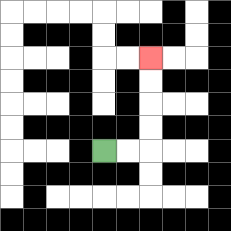{'start': '[4, 6]', 'end': '[6, 2]', 'path_directions': 'R,R,U,U,U,U', 'path_coordinates': '[[4, 6], [5, 6], [6, 6], [6, 5], [6, 4], [6, 3], [6, 2]]'}